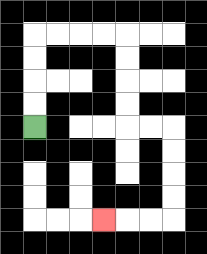{'start': '[1, 5]', 'end': '[4, 9]', 'path_directions': 'U,U,U,U,R,R,R,R,D,D,D,D,R,R,D,D,D,D,L,L,L', 'path_coordinates': '[[1, 5], [1, 4], [1, 3], [1, 2], [1, 1], [2, 1], [3, 1], [4, 1], [5, 1], [5, 2], [5, 3], [5, 4], [5, 5], [6, 5], [7, 5], [7, 6], [7, 7], [7, 8], [7, 9], [6, 9], [5, 9], [4, 9]]'}